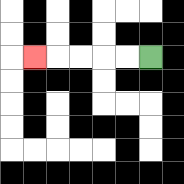{'start': '[6, 2]', 'end': '[1, 2]', 'path_directions': 'L,L,L,L,L', 'path_coordinates': '[[6, 2], [5, 2], [4, 2], [3, 2], [2, 2], [1, 2]]'}